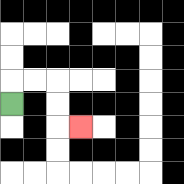{'start': '[0, 4]', 'end': '[3, 5]', 'path_directions': 'U,R,R,D,D,R', 'path_coordinates': '[[0, 4], [0, 3], [1, 3], [2, 3], [2, 4], [2, 5], [3, 5]]'}